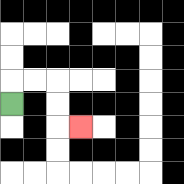{'start': '[0, 4]', 'end': '[3, 5]', 'path_directions': 'U,R,R,D,D,R', 'path_coordinates': '[[0, 4], [0, 3], [1, 3], [2, 3], [2, 4], [2, 5], [3, 5]]'}